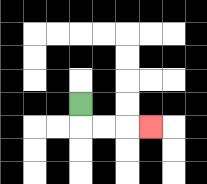{'start': '[3, 4]', 'end': '[6, 5]', 'path_directions': 'D,R,R,R', 'path_coordinates': '[[3, 4], [3, 5], [4, 5], [5, 5], [6, 5]]'}